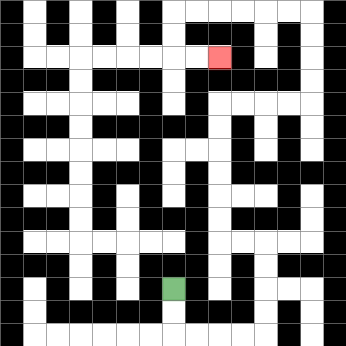{'start': '[7, 12]', 'end': '[9, 2]', 'path_directions': 'D,D,R,R,R,R,U,U,U,U,L,L,U,U,U,U,U,U,R,R,R,R,U,U,U,U,L,L,L,L,L,L,D,D,R,R', 'path_coordinates': '[[7, 12], [7, 13], [7, 14], [8, 14], [9, 14], [10, 14], [11, 14], [11, 13], [11, 12], [11, 11], [11, 10], [10, 10], [9, 10], [9, 9], [9, 8], [9, 7], [9, 6], [9, 5], [9, 4], [10, 4], [11, 4], [12, 4], [13, 4], [13, 3], [13, 2], [13, 1], [13, 0], [12, 0], [11, 0], [10, 0], [9, 0], [8, 0], [7, 0], [7, 1], [7, 2], [8, 2], [9, 2]]'}